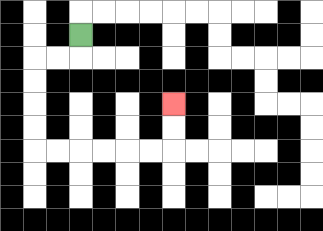{'start': '[3, 1]', 'end': '[7, 4]', 'path_directions': 'D,L,L,D,D,D,D,R,R,R,R,R,R,U,U', 'path_coordinates': '[[3, 1], [3, 2], [2, 2], [1, 2], [1, 3], [1, 4], [1, 5], [1, 6], [2, 6], [3, 6], [4, 6], [5, 6], [6, 6], [7, 6], [7, 5], [7, 4]]'}